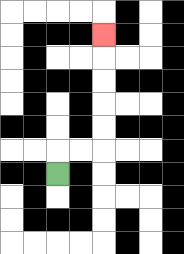{'start': '[2, 7]', 'end': '[4, 1]', 'path_directions': 'U,R,R,U,U,U,U,U', 'path_coordinates': '[[2, 7], [2, 6], [3, 6], [4, 6], [4, 5], [4, 4], [4, 3], [4, 2], [4, 1]]'}